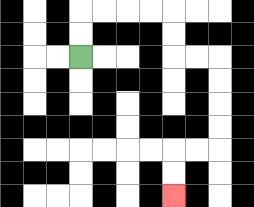{'start': '[3, 2]', 'end': '[7, 8]', 'path_directions': 'U,U,R,R,R,R,D,D,R,R,D,D,D,D,L,L,D,D', 'path_coordinates': '[[3, 2], [3, 1], [3, 0], [4, 0], [5, 0], [6, 0], [7, 0], [7, 1], [7, 2], [8, 2], [9, 2], [9, 3], [9, 4], [9, 5], [9, 6], [8, 6], [7, 6], [7, 7], [7, 8]]'}